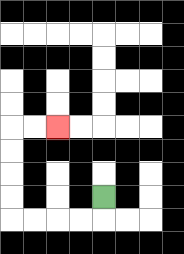{'start': '[4, 8]', 'end': '[2, 5]', 'path_directions': 'D,L,L,L,L,U,U,U,U,R,R', 'path_coordinates': '[[4, 8], [4, 9], [3, 9], [2, 9], [1, 9], [0, 9], [0, 8], [0, 7], [0, 6], [0, 5], [1, 5], [2, 5]]'}